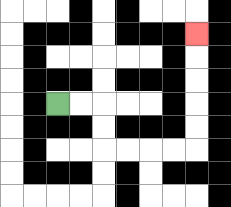{'start': '[2, 4]', 'end': '[8, 1]', 'path_directions': 'R,R,D,D,R,R,R,R,U,U,U,U,U', 'path_coordinates': '[[2, 4], [3, 4], [4, 4], [4, 5], [4, 6], [5, 6], [6, 6], [7, 6], [8, 6], [8, 5], [8, 4], [8, 3], [8, 2], [8, 1]]'}